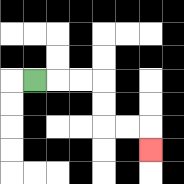{'start': '[1, 3]', 'end': '[6, 6]', 'path_directions': 'R,R,R,D,D,R,R,D', 'path_coordinates': '[[1, 3], [2, 3], [3, 3], [4, 3], [4, 4], [4, 5], [5, 5], [6, 5], [6, 6]]'}